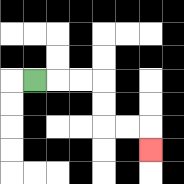{'start': '[1, 3]', 'end': '[6, 6]', 'path_directions': 'R,R,R,D,D,R,R,D', 'path_coordinates': '[[1, 3], [2, 3], [3, 3], [4, 3], [4, 4], [4, 5], [5, 5], [6, 5], [6, 6]]'}